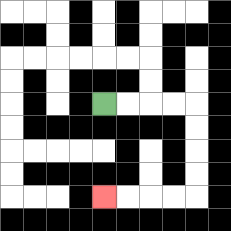{'start': '[4, 4]', 'end': '[4, 8]', 'path_directions': 'R,R,R,R,D,D,D,D,L,L,L,L', 'path_coordinates': '[[4, 4], [5, 4], [6, 4], [7, 4], [8, 4], [8, 5], [8, 6], [8, 7], [8, 8], [7, 8], [6, 8], [5, 8], [4, 8]]'}